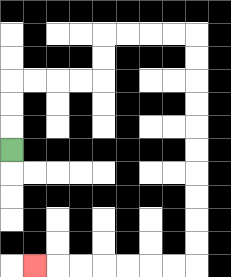{'start': '[0, 6]', 'end': '[1, 11]', 'path_directions': 'U,U,U,R,R,R,R,U,U,R,R,R,R,D,D,D,D,D,D,D,D,D,D,L,L,L,L,L,L,L', 'path_coordinates': '[[0, 6], [0, 5], [0, 4], [0, 3], [1, 3], [2, 3], [3, 3], [4, 3], [4, 2], [4, 1], [5, 1], [6, 1], [7, 1], [8, 1], [8, 2], [8, 3], [8, 4], [8, 5], [8, 6], [8, 7], [8, 8], [8, 9], [8, 10], [8, 11], [7, 11], [6, 11], [5, 11], [4, 11], [3, 11], [2, 11], [1, 11]]'}